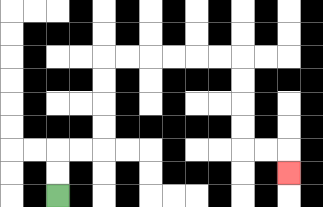{'start': '[2, 8]', 'end': '[12, 7]', 'path_directions': 'U,U,R,R,U,U,U,U,R,R,R,R,R,R,D,D,D,D,R,R,D', 'path_coordinates': '[[2, 8], [2, 7], [2, 6], [3, 6], [4, 6], [4, 5], [4, 4], [4, 3], [4, 2], [5, 2], [6, 2], [7, 2], [8, 2], [9, 2], [10, 2], [10, 3], [10, 4], [10, 5], [10, 6], [11, 6], [12, 6], [12, 7]]'}